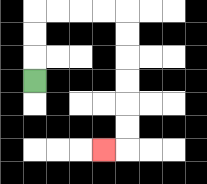{'start': '[1, 3]', 'end': '[4, 6]', 'path_directions': 'U,U,U,R,R,R,R,D,D,D,D,D,D,L', 'path_coordinates': '[[1, 3], [1, 2], [1, 1], [1, 0], [2, 0], [3, 0], [4, 0], [5, 0], [5, 1], [5, 2], [5, 3], [5, 4], [5, 5], [5, 6], [4, 6]]'}